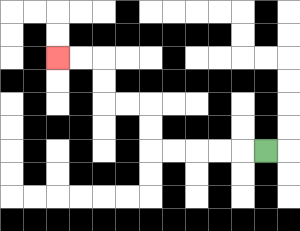{'start': '[11, 6]', 'end': '[2, 2]', 'path_directions': 'L,L,L,L,L,U,U,L,L,U,U,L,L', 'path_coordinates': '[[11, 6], [10, 6], [9, 6], [8, 6], [7, 6], [6, 6], [6, 5], [6, 4], [5, 4], [4, 4], [4, 3], [4, 2], [3, 2], [2, 2]]'}